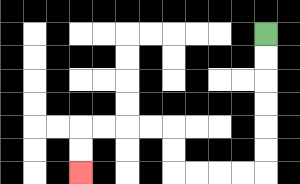{'start': '[11, 1]', 'end': '[3, 7]', 'path_directions': 'D,D,D,D,D,D,L,L,L,L,U,U,L,L,L,L,D,D', 'path_coordinates': '[[11, 1], [11, 2], [11, 3], [11, 4], [11, 5], [11, 6], [11, 7], [10, 7], [9, 7], [8, 7], [7, 7], [7, 6], [7, 5], [6, 5], [5, 5], [4, 5], [3, 5], [3, 6], [3, 7]]'}